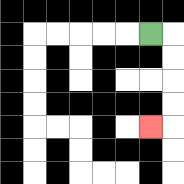{'start': '[6, 1]', 'end': '[6, 5]', 'path_directions': 'R,D,D,D,D,L', 'path_coordinates': '[[6, 1], [7, 1], [7, 2], [7, 3], [7, 4], [7, 5], [6, 5]]'}